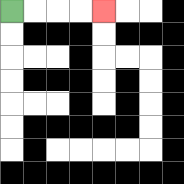{'start': '[0, 0]', 'end': '[4, 0]', 'path_directions': 'R,R,R,R', 'path_coordinates': '[[0, 0], [1, 0], [2, 0], [3, 0], [4, 0]]'}